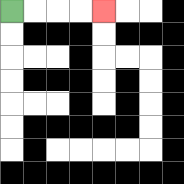{'start': '[0, 0]', 'end': '[4, 0]', 'path_directions': 'R,R,R,R', 'path_coordinates': '[[0, 0], [1, 0], [2, 0], [3, 0], [4, 0]]'}